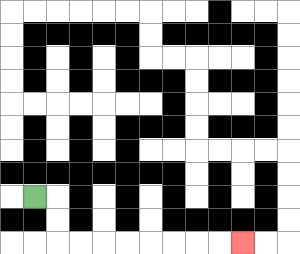{'start': '[1, 8]', 'end': '[10, 10]', 'path_directions': 'R,D,D,R,R,R,R,R,R,R,R', 'path_coordinates': '[[1, 8], [2, 8], [2, 9], [2, 10], [3, 10], [4, 10], [5, 10], [6, 10], [7, 10], [8, 10], [9, 10], [10, 10]]'}